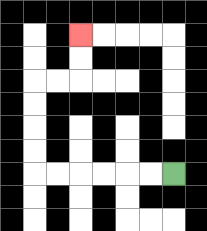{'start': '[7, 7]', 'end': '[3, 1]', 'path_directions': 'L,L,L,L,L,L,U,U,U,U,R,R,U,U', 'path_coordinates': '[[7, 7], [6, 7], [5, 7], [4, 7], [3, 7], [2, 7], [1, 7], [1, 6], [1, 5], [1, 4], [1, 3], [2, 3], [3, 3], [3, 2], [3, 1]]'}